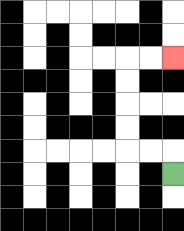{'start': '[7, 7]', 'end': '[7, 2]', 'path_directions': 'U,L,L,U,U,U,U,R,R', 'path_coordinates': '[[7, 7], [7, 6], [6, 6], [5, 6], [5, 5], [5, 4], [5, 3], [5, 2], [6, 2], [7, 2]]'}